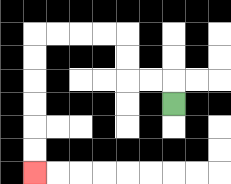{'start': '[7, 4]', 'end': '[1, 7]', 'path_directions': 'U,L,L,U,U,L,L,L,L,D,D,D,D,D,D', 'path_coordinates': '[[7, 4], [7, 3], [6, 3], [5, 3], [5, 2], [5, 1], [4, 1], [3, 1], [2, 1], [1, 1], [1, 2], [1, 3], [1, 4], [1, 5], [1, 6], [1, 7]]'}